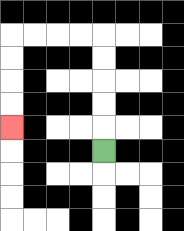{'start': '[4, 6]', 'end': '[0, 5]', 'path_directions': 'U,U,U,U,U,L,L,L,L,D,D,D,D', 'path_coordinates': '[[4, 6], [4, 5], [4, 4], [4, 3], [4, 2], [4, 1], [3, 1], [2, 1], [1, 1], [0, 1], [0, 2], [0, 3], [0, 4], [0, 5]]'}